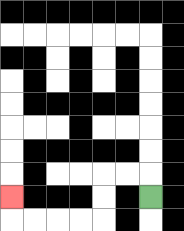{'start': '[6, 8]', 'end': '[0, 8]', 'path_directions': 'U,L,L,D,D,L,L,L,L,U', 'path_coordinates': '[[6, 8], [6, 7], [5, 7], [4, 7], [4, 8], [4, 9], [3, 9], [2, 9], [1, 9], [0, 9], [0, 8]]'}